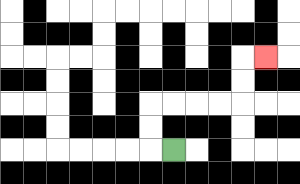{'start': '[7, 6]', 'end': '[11, 2]', 'path_directions': 'L,U,U,R,R,R,R,U,U,R', 'path_coordinates': '[[7, 6], [6, 6], [6, 5], [6, 4], [7, 4], [8, 4], [9, 4], [10, 4], [10, 3], [10, 2], [11, 2]]'}